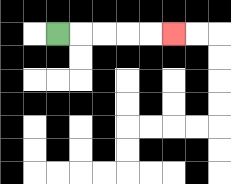{'start': '[2, 1]', 'end': '[7, 1]', 'path_directions': 'R,R,R,R,R', 'path_coordinates': '[[2, 1], [3, 1], [4, 1], [5, 1], [6, 1], [7, 1]]'}